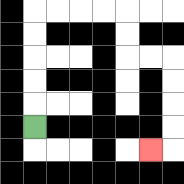{'start': '[1, 5]', 'end': '[6, 6]', 'path_directions': 'U,U,U,U,U,R,R,R,R,D,D,R,R,D,D,D,D,L', 'path_coordinates': '[[1, 5], [1, 4], [1, 3], [1, 2], [1, 1], [1, 0], [2, 0], [3, 0], [4, 0], [5, 0], [5, 1], [5, 2], [6, 2], [7, 2], [7, 3], [7, 4], [7, 5], [7, 6], [6, 6]]'}